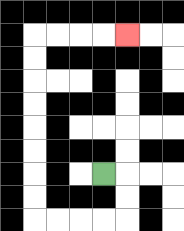{'start': '[4, 7]', 'end': '[5, 1]', 'path_directions': 'R,D,D,L,L,L,L,U,U,U,U,U,U,U,U,R,R,R,R', 'path_coordinates': '[[4, 7], [5, 7], [5, 8], [5, 9], [4, 9], [3, 9], [2, 9], [1, 9], [1, 8], [1, 7], [1, 6], [1, 5], [1, 4], [1, 3], [1, 2], [1, 1], [2, 1], [3, 1], [4, 1], [5, 1]]'}